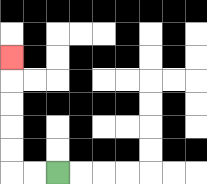{'start': '[2, 7]', 'end': '[0, 2]', 'path_directions': 'L,L,U,U,U,U,U', 'path_coordinates': '[[2, 7], [1, 7], [0, 7], [0, 6], [0, 5], [0, 4], [0, 3], [0, 2]]'}